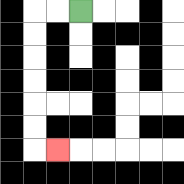{'start': '[3, 0]', 'end': '[2, 6]', 'path_directions': 'L,L,D,D,D,D,D,D,R', 'path_coordinates': '[[3, 0], [2, 0], [1, 0], [1, 1], [1, 2], [1, 3], [1, 4], [1, 5], [1, 6], [2, 6]]'}